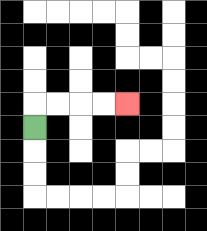{'start': '[1, 5]', 'end': '[5, 4]', 'path_directions': 'U,R,R,R,R', 'path_coordinates': '[[1, 5], [1, 4], [2, 4], [3, 4], [4, 4], [5, 4]]'}